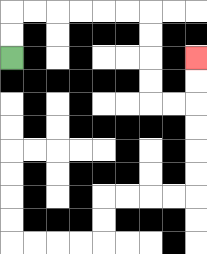{'start': '[0, 2]', 'end': '[8, 2]', 'path_directions': 'U,U,R,R,R,R,R,R,D,D,D,D,R,R,U,U', 'path_coordinates': '[[0, 2], [0, 1], [0, 0], [1, 0], [2, 0], [3, 0], [4, 0], [5, 0], [6, 0], [6, 1], [6, 2], [6, 3], [6, 4], [7, 4], [8, 4], [8, 3], [8, 2]]'}